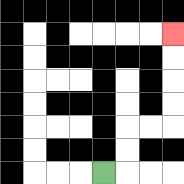{'start': '[4, 7]', 'end': '[7, 1]', 'path_directions': 'R,U,U,R,R,U,U,U,U', 'path_coordinates': '[[4, 7], [5, 7], [5, 6], [5, 5], [6, 5], [7, 5], [7, 4], [7, 3], [7, 2], [7, 1]]'}